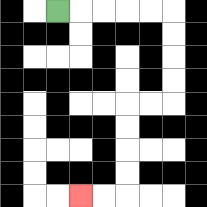{'start': '[2, 0]', 'end': '[3, 8]', 'path_directions': 'R,R,R,R,R,D,D,D,D,L,L,D,D,D,D,L,L', 'path_coordinates': '[[2, 0], [3, 0], [4, 0], [5, 0], [6, 0], [7, 0], [7, 1], [7, 2], [7, 3], [7, 4], [6, 4], [5, 4], [5, 5], [5, 6], [5, 7], [5, 8], [4, 8], [3, 8]]'}